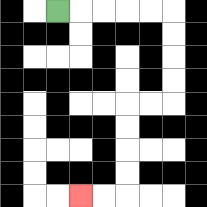{'start': '[2, 0]', 'end': '[3, 8]', 'path_directions': 'R,R,R,R,R,D,D,D,D,L,L,D,D,D,D,L,L', 'path_coordinates': '[[2, 0], [3, 0], [4, 0], [5, 0], [6, 0], [7, 0], [7, 1], [7, 2], [7, 3], [7, 4], [6, 4], [5, 4], [5, 5], [5, 6], [5, 7], [5, 8], [4, 8], [3, 8]]'}